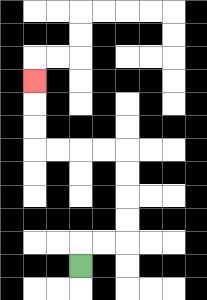{'start': '[3, 11]', 'end': '[1, 3]', 'path_directions': 'U,R,R,U,U,U,U,L,L,L,L,U,U,U', 'path_coordinates': '[[3, 11], [3, 10], [4, 10], [5, 10], [5, 9], [5, 8], [5, 7], [5, 6], [4, 6], [3, 6], [2, 6], [1, 6], [1, 5], [1, 4], [1, 3]]'}